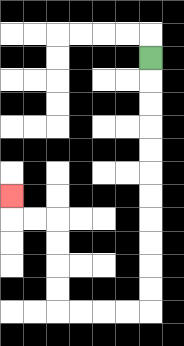{'start': '[6, 2]', 'end': '[0, 8]', 'path_directions': 'D,D,D,D,D,D,D,D,D,D,D,L,L,L,L,U,U,U,U,L,L,U', 'path_coordinates': '[[6, 2], [6, 3], [6, 4], [6, 5], [6, 6], [6, 7], [6, 8], [6, 9], [6, 10], [6, 11], [6, 12], [6, 13], [5, 13], [4, 13], [3, 13], [2, 13], [2, 12], [2, 11], [2, 10], [2, 9], [1, 9], [0, 9], [0, 8]]'}